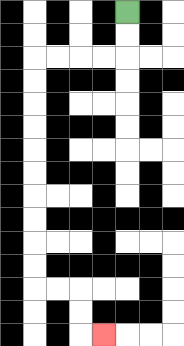{'start': '[5, 0]', 'end': '[4, 14]', 'path_directions': 'D,D,L,L,L,L,D,D,D,D,D,D,D,D,D,D,R,R,D,D,R', 'path_coordinates': '[[5, 0], [5, 1], [5, 2], [4, 2], [3, 2], [2, 2], [1, 2], [1, 3], [1, 4], [1, 5], [1, 6], [1, 7], [1, 8], [1, 9], [1, 10], [1, 11], [1, 12], [2, 12], [3, 12], [3, 13], [3, 14], [4, 14]]'}